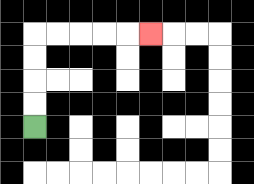{'start': '[1, 5]', 'end': '[6, 1]', 'path_directions': 'U,U,U,U,R,R,R,R,R', 'path_coordinates': '[[1, 5], [1, 4], [1, 3], [1, 2], [1, 1], [2, 1], [3, 1], [4, 1], [5, 1], [6, 1]]'}